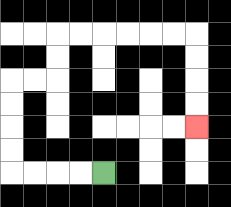{'start': '[4, 7]', 'end': '[8, 5]', 'path_directions': 'L,L,L,L,U,U,U,U,R,R,U,U,R,R,R,R,R,R,D,D,D,D', 'path_coordinates': '[[4, 7], [3, 7], [2, 7], [1, 7], [0, 7], [0, 6], [0, 5], [0, 4], [0, 3], [1, 3], [2, 3], [2, 2], [2, 1], [3, 1], [4, 1], [5, 1], [6, 1], [7, 1], [8, 1], [8, 2], [8, 3], [8, 4], [8, 5]]'}